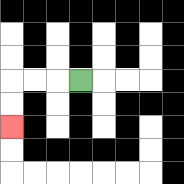{'start': '[3, 3]', 'end': '[0, 5]', 'path_directions': 'L,L,L,D,D', 'path_coordinates': '[[3, 3], [2, 3], [1, 3], [0, 3], [0, 4], [0, 5]]'}